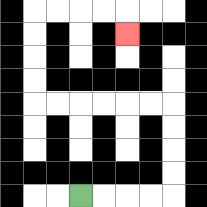{'start': '[3, 8]', 'end': '[5, 1]', 'path_directions': 'R,R,R,R,U,U,U,U,L,L,L,L,L,L,U,U,U,U,R,R,R,R,D', 'path_coordinates': '[[3, 8], [4, 8], [5, 8], [6, 8], [7, 8], [7, 7], [7, 6], [7, 5], [7, 4], [6, 4], [5, 4], [4, 4], [3, 4], [2, 4], [1, 4], [1, 3], [1, 2], [1, 1], [1, 0], [2, 0], [3, 0], [4, 0], [5, 0], [5, 1]]'}